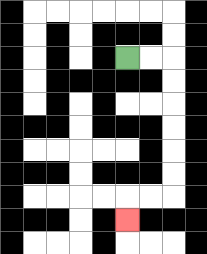{'start': '[5, 2]', 'end': '[5, 9]', 'path_directions': 'R,R,D,D,D,D,D,D,L,L,D', 'path_coordinates': '[[5, 2], [6, 2], [7, 2], [7, 3], [7, 4], [7, 5], [7, 6], [7, 7], [7, 8], [6, 8], [5, 8], [5, 9]]'}